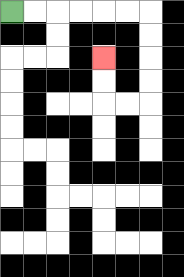{'start': '[0, 0]', 'end': '[4, 2]', 'path_directions': 'R,R,R,R,R,R,D,D,D,D,L,L,U,U', 'path_coordinates': '[[0, 0], [1, 0], [2, 0], [3, 0], [4, 0], [5, 0], [6, 0], [6, 1], [6, 2], [6, 3], [6, 4], [5, 4], [4, 4], [4, 3], [4, 2]]'}